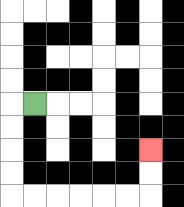{'start': '[1, 4]', 'end': '[6, 6]', 'path_directions': 'L,D,D,D,D,R,R,R,R,R,R,U,U', 'path_coordinates': '[[1, 4], [0, 4], [0, 5], [0, 6], [0, 7], [0, 8], [1, 8], [2, 8], [3, 8], [4, 8], [5, 8], [6, 8], [6, 7], [6, 6]]'}